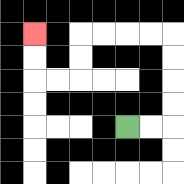{'start': '[5, 5]', 'end': '[1, 1]', 'path_directions': 'R,R,U,U,U,U,L,L,L,L,D,D,L,L,U,U', 'path_coordinates': '[[5, 5], [6, 5], [7, 5], [7, 4], [7, 3], [7, 2], [7, 1], [6, 1], [5, 1], [4, 1], [3, 1], [3, 2], [3, 3], [2, 3], [1, 3], [1, 2], [1, 1]]'}